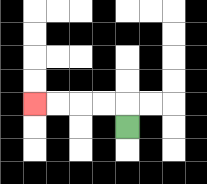{'start': '[5, 5]', 'end': '[1, 4]', 'path_directions': 'U,L,L,L,L', 'path_coordinates': '[[5, 5], [5, 4], [4, 4], [3, 4], [2, 4], [1, 4]]'}